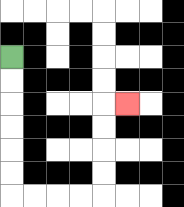{'start': '[0, 2]', 'end': '[5, 4]', 'path_directions': 'D,D,D,D,D,D,R,R,R,R,U,U,U,U,R', 'path_coordinates': '[[0, 2], [0, 3], [0, 4], [0, 5], [0, 6], [0, 7], [0, 8], [1, 8], [2, 8], [3, 8], [4, 8], [4, 7], [4, 6], [4, 5], [4, 4], [5, 4]]'}